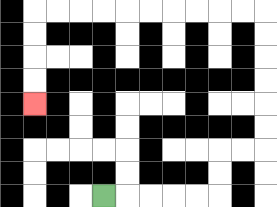{'start': '[4, 8]', 'end': '[1, 4]', 'path_directions': 'R,R,R,R,R,U,U,R,R,U,U,U,U,U,U,L,L,L,L,L,L,L,L,L,L,D,D,D,D', 'path_coordinates': '[[4, 8], [5, 8], [6, 8], [7, 8], [8, 8], [9, 8], [9, 7], [9, 6], [10, 6], [11, 6], [11, 5], [11, 4], [11, 3], [11, 2], [11, 1], [11, 0], [10, 0], [9, 0], [8, 0], [7, 0], [6, 0], [5, 0], [4, 0], [3, 0], [2, 0], [1, 0], [1, 1], [1, 2], [1, 3], [1, 4]]'}